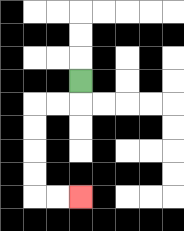{'start': '[3, 3]', 'end': '[3, 8]', 'path_directions': 'D,L,L,D,D,D,D,R,R', 'path_coordinates': '[[3, 3], [3, 4], [2, 4], [1, 4], [1, 5], [1, 6], [1, 7], [1, 8], [2, 8], [3, 8]]'}